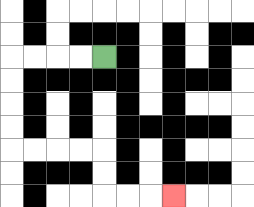{'start': '[4, 2]', 'end': '[7, 8]', 'path_directions': 'L,L,L,L,D,D,D,D,R,R,R,R,D,D,R,R,R', 'path_coordinates': '[[4, 2], [3, 2], [2, 2], [1, 2], [0, 2], [0, 3], [0, 4], [0, 5], [0, 6], [1, 6], [2, 6], [3, 6], [4, 6], [4, 7], [4, 8], [5, 8], [6, 8], [7, 8]]'}